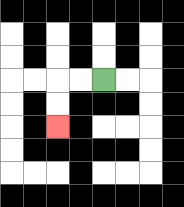{'start': '[4, 3]', 'end': '[2, 5]', 'path_directions': 'L,L,D,D', 'path_coordinates': '[[4, 3], [3, 3], [2, 3], [2, 4], [2, 5]]'}